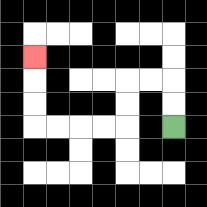{'start': '[7, 5]', 'end': '[1, 2]', 'path_directions': 'U,U,L,L,D,D,L,L,L,L,U,U,U', 'path_coordinates': '[[7, 5], [7, 4], [7, 3], [6, 3], [5, 3], [5, 4], [5, 5], [4, 5], [3, 5], [2, 5], [1, 5], [1, 4], [1, 3], [1, 2]]'}